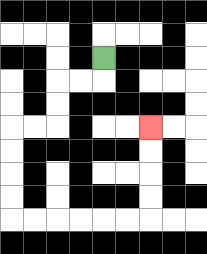{'start': '[4, 2]', 'end': '[6, 5]', 'path_directions': 'D,L,L,D,D,L,L,D,D,D,D,R,R,R,R,R,R,U,U,U,U', 'path_coordinates': '[[4, 2], [4, 3], [3, 3], [2, 3], [2, 4], [2, 5], [1, 5], [0, 5], [0, 6], [0, 7], [0, 8], [0, 9], [1, 9], [2, 9], [3, 9], [4, 9], [5, 9], [6, 9], [6, 8], [6, 7], [6, 6], [6, 5]]'}